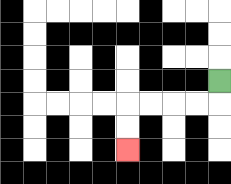{'start': '[9, 3]', 'end': '[5, 6]', 'path_directions': 'D,L,L,L,L,D,D', 'path_coordinates': '[[9, 3], [9, 4], [8, 4], [7, 4], [6, 4], [5, 4], [5, 5], [5, 6]]'}